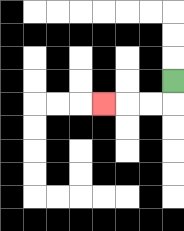{'start': '[7, 3]', 'end': '[4, 4]', 'path_directions': 'D,L,L,L', 'path_coordinates': '[[7, 3], [7, 4], [6, 4], [5, 4], [4, 4]]'}